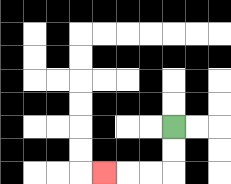{'start': '[7, 5]', 'end': '[4, 7]', 'path_directions': 'D,D,L,L,L', 'path_coordinates': '[[7, 5], [7, 6], [7, 7], [6, 7], [5, 7], [4, 7]]'}